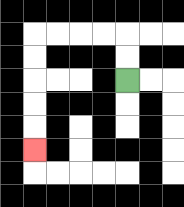{'start': '[5, 3]', 'end': '[1, 6]', 'path_directions': 'U,U,L,L,L,L,D,D,D,D,D', 'path_coordinates': '[[5, 3], [5, 2], [5, 1], [4, 1], [3, 1], [2, 1], [1, 1], [1, 2], [1, 3], [1, 4], [1, 5], [1, 6]]'}